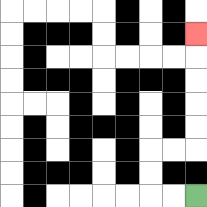{'start': '[8, 8]', 'end': '[8, 1]', 'path_directions': 'L,L,U,U,R,R,U,U,U,U,U', 'path_coordinates': '[[8, 8], [7, 8], [6, 8], [6, 7], [6, 6], [7, 6], [8, 6], [8, 5], [8, 4], [8, 3], [8, 2], [8, 1]]'}